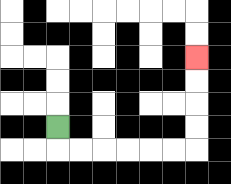{'start': '[2, 5]', 'end': '[8, 2]', 'path_directions': 'D,R,R,R,R,R,R,U,U,U,U', 'path_coordinates': '[[2, 5], [2, 6], [3, 6], [4, 6], [5, 6], [6, 6], [7, 6], [8, 6], [8, 5], [8, 4], [8, 3], [8, 2]]'}